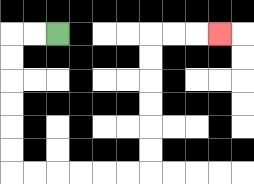{'start': '[2, 1]', 'end': '[9, 1]', 'path_directions': 'L,L,D,D,D,D,D,D,R,R,R,R,R,R,U,U,U,U,U,U,R,R,R', 'path_coordinates': '[[2, 1], [1, 1], [0, 1], [0, 2], [0, 3], [0, 4], [0, 5], [0, 6], [0, 7], [1, 7], [2, 7], [3, 7], [4, 7], [5, 7], [6, 7], [6, 6], [6, 5], [6, 4], [6, 3], [6, 2], [6, 1], [7, 1], [8, 1], [9, 1]]'}